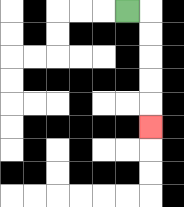{'start': '[5, 0]', 'end': '[6, 5]', 'path_directions': 'R,D,D,D,D,D', 'path_coordinates': '[[5, 0], [6, 0], [6, 1], [6, 2], [6, 3], [6, 4], [6, 5]]'}